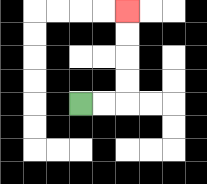{'start': '[3, 4]', 'end': '[5, 0]', 'path_directions': 'R,R,U,U,U,U', 'path_coordinates': '[[3, 4], [4, 4], [5, 4], [5, 3], [5, 2], [5, 1], [5, 0]]'}